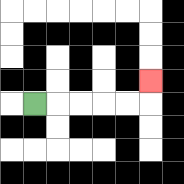{'start': '[1, 4]', 'end': '[6, 3]', 'path_directions': 'R,R,R,R,R,U', 'path_coordinates': '[[1, 4], [2, 4], [3, 4], [4, 4], [5, 4], [6, 4], [6, 3]]'}